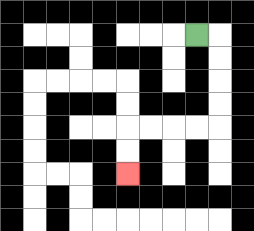{'start': '[8, 1]', 'end': '[5, 7]', 'path_directions': 'R,D,D,D,D,L,L,L,L,D,D', 'path_coordinates': '[[8, 1], [9, 1], [9, 2], [9, 3], [9, 4], [9, 5], [8, 5], [7, 5], [6, 5], [5, 5], [5, 6], [5, 7]]'}